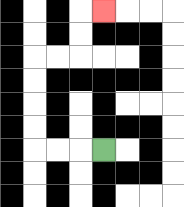{'start': '[4, 6]', 'end': '[4, 0]', 'path_directions': 'L,L,L,U,U,U,U,R,R,U,U,R', 'path_coordinates': '[[4, 6], [3, 6], [2, 6], [1, 6], [1, 5], [1, 4], [1, 3], [1, 2], [2, 2], [3, 2], [3, 1], [3, 0], [4, 0]]'}